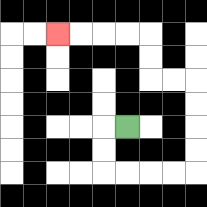{'start': '[5, 5]', 'end': '[2, 1]', 'path_directions': 'L,D,D,R,R,R,R,U,U,U,U,L,L,U,U,L,L,L,L', 'path_coordinates': '[[5, 5], [4, 5], [4, 6], [4, 7], [5, 7], [6, 7], [7, 7], [8, 7], [8, 6], [8, 5], [8, 4], [8, 3], [7, 3], [6, 3], [6, 2], [6, 1], [5, 1], [4, 1], [3, 1], [2, 1]]'}